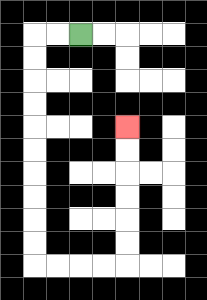{'start': '[3, 1]', 'end': '[5, 5]', 'path_directions': 'L,L,D,D,D,D,D,D,D,D,D,D,R,R,R,R,U,U,U,U,U,U', 'path_coordinates': '[[3, 1], [2, 1], [1, 1], [1, 2], [1, 3], [1, 4], [1, 5], [1, 6], [1, 7], [1, 8], [1, 9], [1, 10], [1, 11], [2, 11], [3, 11], [4, 11], [5, 11], [5, 10], [5, 9], [5, 8], [5, 7], [5, 6], [5, 5]]'}